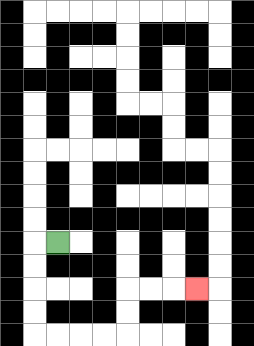{'start': '[2, 10]', 'end': '[8, 12]', 'path_directions': 'L,D,D,D,D,R,R,R,R,U,U,R,R,R', 'path_coordinates': '[[2, 10], [1, 10], [1, 11], [1, 12], [1, 13], [1, 14], [2, 14], [3, 14], [4, 14], [5, 14], [5, 13], [5, 12], [6, 12], [7, 12], [8, 12]]'}